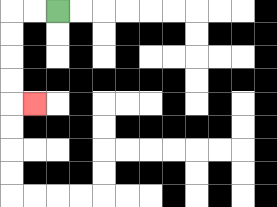{'start': '[2, 0]', 'end': '[1, 4]', 'path_directions': 'L,L,D,D,D,D,R', 'path_coordinates': '[[2, 0], [1, 0], [0, 0], [0, 1], [0, 2], [0, 3], [0, 4], [1, 4]]'}